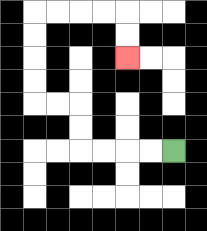{'start': '[7, 6]', 'end': '[5, 2]', 'path_directions': 'L,L,L,L,U,U,L,L,U,U,U,U,R,R,R,R,D,D', 'path_coordinates': '[[7, 6], [6, 6], [5, 6], [4, 6], [3, 6], [3, 5], [3, 4], [2, 4], [1, 4], [1, 3], [1, 2], [1, 1], [1, 0], [2, 0], [3, 0], [4, 0], [5, 0], [5, 1], [5, 2]]'}